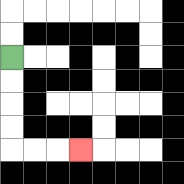{'start': '[0, 2]', 'end': '[3, 6]', 'path_directions': 'D,D,D,D,R,R,R', 'path_coordinates': '[[0, 2], [0, 3], [0, 4], [0, 5], [0, 6], [1, 6], [2, 6], [3, 6]]'}